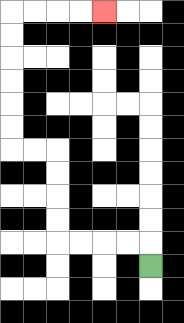{'start': '[6, 11]', 'end': '[4, 0]', 'path_directions': 'U,L,L,L,L,U,U,U,U,L,L,U,U,U,U,U,U,R,R,R,R', 'path_coordinates': '[[6, 11], [6, 10], [5, 10], [4, 10], [3, 10], [2, 10], [2, 9], [2, 8], [2, 7], [2, 6], [1, 6], [0, 6], [0, 5], [0, 4], [0, 3], [0, 2], [0, 1], [0, 0], [1, 0], [2, 0], [3, 0], [4, 0]]'}